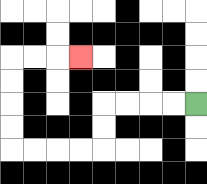{'start': '[8, 4]', 'end': '[3, 2]', 'path_directions': 'L,L,L,L,D,D,L,L,L,L,U,U,U,U,R,R,R', 'path_coordinates': '[[8, 4], [7, 4], [6, 4], [5, 4], [4, 4], [4, 5], [4, 6], [3, 6], [2, 6], [1, 6], [0, 6], [0, 5], [0, 4], [0, 3], [0, 2], [1, 2], [2, 2], [3, 2]]'}